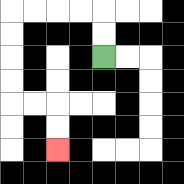{'start': '[4, 2]', 'end': '[2, 6]', 'path_directions': 'U,U,L,L,L,L,D,D,D,D,R,R,D,D', 'path_coordinates': '[[4, 2], [4, 1], [4, 0], [3, 0], [2, 0], [1, 0], [0, 0], [0, 1], [0, 2], [0, 3], [0, 4], [1, 4], [2, 4], [2, 5], [2, 6]]'}